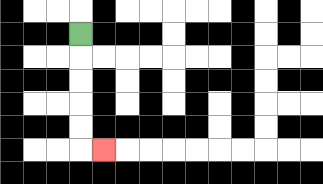{'start': '[3, 1]', 'end': '[4, 6]', 'path_directions': 'D,D,D,D,D,R', 'path_coordinates': '[[3, 1], [3, 2], [3, 3], [3, 4], [3, 5], [3, 6], [4, 6]]'}